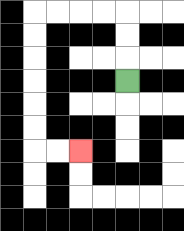{'start': '[5, 3]', 'end': '[3, 6]', 'path_directions': 'U,U,U,L,L,L,L,D,D,D,D,D,D,R,R', 'path_coordinates': '[[5, 3], [5, 2], [5, 1], [5, 0], [4, 0], [3, 0], [2, 0], [1, 0], [1, 1], [1, 2], [1, 3], [1, 4], [1, 5], [1, 6], [2, 6], [3, 6]]'}